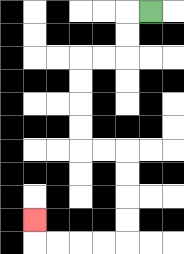{'start': '[6, 0]', 'end': '[1, 9]', 'path_directions': 'L,D,D,L,L,D,D,D,D,R,R,D,D,D,D,L,L,L,L,U', 'path_coordinates': '[[6, 0], [5, 0], [5, 1], [5, 2], [4, 2], [3, 2], [3, 3], [3, 4], [3, 5], [3, 6], [4, 6], [5, 6], [5, 7], [5, 8], [5, 9], [5, 10], [4, 10], [3, 10], [2, 10], [1, 10], [1, 9]]'}